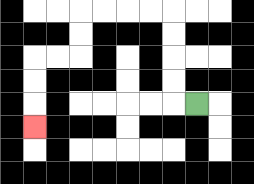{'start': '[8, 4]', 'end': '[1, 5]', 'path_directions': 'L,U,U,U,U,L,L,L,L,D,D,L,L,D,D,D', 'path_coordinates': '[[8, 4], [7, 4], [7, 3], [7, 2], [7, 1], [7, 0], [6, 0], [5, 0], [4, 0], [3, 0], [3, 1], [3, 2], [2, 2], [1, 2], [1, 3], [1, 4], [1, 5]]'}